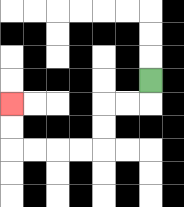{'start': '[6, 3]', 'end': '[0, 4]', 'path_directions': 'D,L,L,D,D,L,L,L,L,U,U', 'path_coordinates': '[[6, 3], [6, 4], [5, 4], [4, 4], [4, 5], [4, 6], [3, 6], [2, 6], [1, 6], [0, 6], [0, 5], [0, 4]]'}